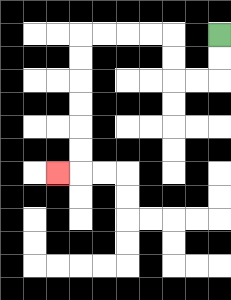{'start': '[9, 1]', 'end': '[2, 7]', 'path_directions': 'D,D,L,L,U,U,L,L,L,L,D,D,D,D,D,D,L', 'path_coordinates': '[[9, 1], [9, 2], [9, 3], [8, 3], [7, 3], [7, 2], [7, 1], [6, 1], [5, 1], [4, 1], [3, 1], [3, 2], [3, 3], [3, 4], [3, 5], [3, 6], [3, 7], [2, 7]]'}